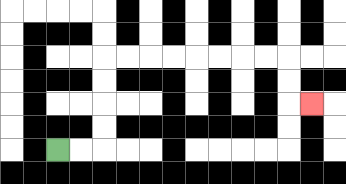{'start': '[2, 6]', 'end': '[13, 4]', 'path_directions': 'R,R,U,U,U,U,R,R,R,R,R,R,R,R,D,D,R', 'path_coordinates': '[[2, 6], [3, 6], [4, 6], [4, 5], [4, 4], [4, 3], [4, 2], [5, 2], [6, 2], [7, 2], [8, 2], [9, 2], [10, 2], [11, 2], [12, 2], [12, 3], [12, 4], [13, 4]]'}